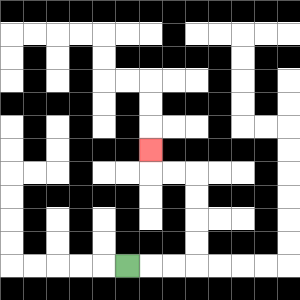{'start': '[5, 11]', 'end': '[6, 6]', 'path_directions': 'R,R,R,U,U,U,U,L,L,U', 'path_coordinates': '[[5, 11], [6, 11], [7, 11], [8, 11], [8, 10], [8, 9], [8, 8], [8, 7], [7, 7], [6, 7], [6, 6]]'}